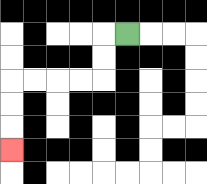{'start': '[5, 1]', 'end': '[0, 6]', 'path_directions': 'L,D,D,L,L,L,L,D,D,D', 'path_coordinates': '[[5, 1], [4, 1], [4, 2], [4, 3], [3, 3], [2, 3], [1, 3], [0, 3], [0, 4], [0, 5], [0, 6]]'}